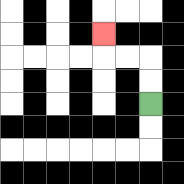{'start': '[6, 4]', 'end': '[4, 1]', 'path_directions': 'U,U,L,L,U', 'path_coordinates': '[[6, 4], [6, 3], [6, 2], [5, 2], [4, 2], [4, 1]]'}